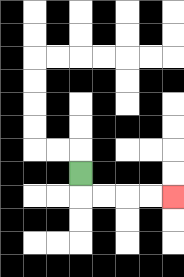{'start': '[3, 7]', 'end': '[7, 8]', 'path_directions': 'D,R,R,R,R', 'path_coordinates': '[[3, 7], [3, 8], [4, 8], [5, 8], [6, 8], [7, 8]]'}